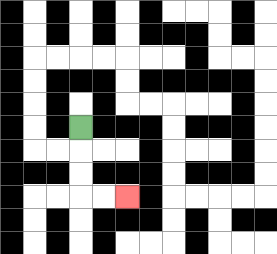{'start': '[3, 5]', 'end': '[5, 8]', 'path_directions': 'D,D,D,R,R', 'path_coordinates': '[[3, 5], [3, 6], [3, 7], [3, 8], [4, 8], [5, 8]]'}